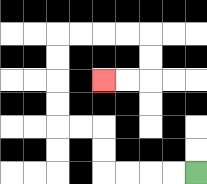{'start': '[8, 7]', 'end': '[4, 3]', 'path_directions': 'L,L,L,L,U,U,L,L,U,U,U,U,R,R,R,R,D,D,L,L', 'path_coordinates': '[[8, 7], [7, 7], [6, 7], [5, 7], [4, 7], [4, 6], [4, 5], [3, 5], [2, 5], [2, 4], [2, 3], [2, 2], [2, 1], [3, 1], [4, 1], [5, 1], [6, 1], [6, 2], [6, 3], [5, 3], [4, 3]]'}